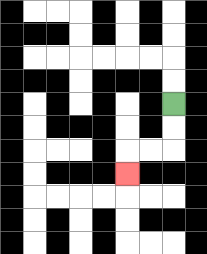{'start': '[7, 4]', 'end': '[5, 7]', 'path_directions': 'D,D,L,L,D', 'path_coordinates': '[[7, 4], [7, 5], [7, 6], [6, 6], [5, 6], [5, 7]]'}